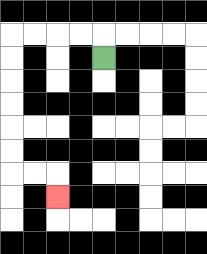{'start': '[4, 2]', 'end': '[2, 8]', 'path_directions': 'U,L,L,L,L,D,D,D,D,D,D,R,R,D', 'path_coordinates': '[[4, 2], [4, 1], [3, 1], [2, 1], [1, 1], [0, 1], [0, 2], [0, 3], [0, 4], [0, 5], [0, 6], [0, 7], [1, 7], [2, 7], [2, 8]]'}